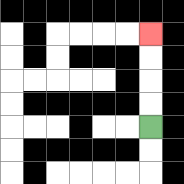{'start': '[6, 5]', 'end': '[6, 1]', 'path_directions': 'U,U,U,U', 'path_coordinates': '[[6, 5], [6, 4], [6, 3], [6, 2], [6, 1]]'}